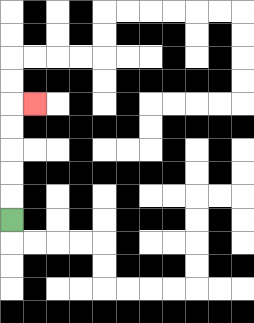{'start': '[0, 9]', 'end': '[1, 4]', 'path_directions': 'U,U,U,U,U,R', 'path_coordinates': '[[0, 9], [0, 8], [0, 7], [0, 6], [0, 5], [0, 4], [1, 4]]'}